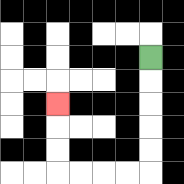{'start': '[6, 2]', 'end': '[2, 4]', 'path_directions': 'D,D,D,D,D,L,L,L,L,U,U,U', 'path_coordinates': '[[6, 2], [6, 3], [6, 4], [6, 5], [6, 6], [6, 7], [5, 7], [4, 7], [3, 7], [2, 7], [2, 6], [2, 5], [2, 4]]'}